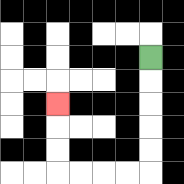{'start': '[6, 2]', 'end': '[2, 4]', 'path_directions': 'D,D,D,D,D,L,L,L,L,U,U,U', 'path_coordinates': '[[6, 2], [6, 3], [6, 4], [6, 5], [6, 6], [6, 7], [5, 7], [4, 7], [3, 7], [2, 7], [2, 6], [2, 5], [2, 4]]'}